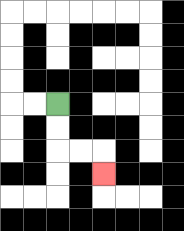{'start': '[2, 4]', 'end': '[4, 7]', 'path_directions': 'D,D,R,R,D', 'path_coordinates': '[[2, 4], [2, 5], [2, 6], [3, 6], [4, 6], [4, 7]]'}